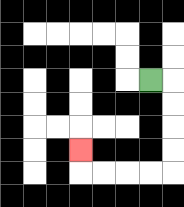{'start': '[6, 3]', 'end': '[3, 6]', 'path_directions': 'R,D,D,D,D,L,L,L,L,U', 'path_coordinates': '[[6, 3], [7, 3], [7, 4], [7, 5], [7, 6], [7, 7], [6, 7], [5, 7], [4, 7], [3, 7], [3, 6]]'}